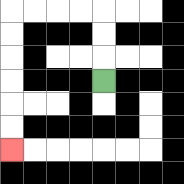{'start': '[4, 3]', 'end': '[0, 6]', 'path_directions': 'U,U,U,L,L,L,L,D,D,D,D,D,D', 'path_coordinates': '[[4, 3], [4, 2], [4, 1], [4, 0], [3, 0], [2, 0], [1, 0], [0, 0], [0, 1], [0, 2], [0, 3], [0, 4], [0, 5], [0, 6]]'}